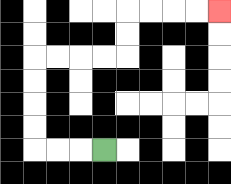{'start': '[4, 6]', 'end': '[9, 0]', 'path_directions': 'L,L,L,U,U,U,U,R,R,R,R,U,U,R,R,R,R', 'path_coordinates': '[[4, 6], [3, 6], [2, 6], [1, 6], [1, 5], [1, 4], [1, 3], [1, 2], [2, 2], [3, 2], [4, 2], [5, 2], [5, 1], [5, 0], [6, 0], [7, 0], [8, 0], [9, 0]]'}